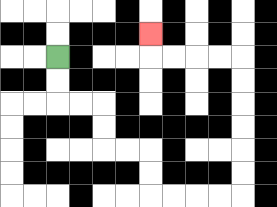{'start': '[2, 2]', 'end': '[6, 1]', 'path_directions': 'D,D,R,R,D,D,R,R,D,D,R,R,R,R,U,U,U,U,U,U,L,L,L,L,U', 'path_coordinates': '[[2, 2], [2, 3], [2, 4], [3, 4], [4, 4], [4, 5], [4, 6], [5, 6], [6, 6], [6, 7], [6, 8], [7, 8], [8, 8], [9, 8], [10, 8], [10, 7], [10, 6], [10, 5], [10, 4], [10, 3], [10, 2], [9, 2], [8, 2], [7, 2], [6, 2], [6, 1]]'}